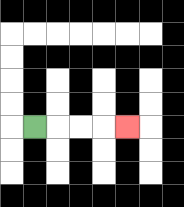{'start': '[1, 5]', 'end': '[5, 5]', 'path_directions': 'R,R,R,R', 'path_coordinates': '[[1, 5], [2, 5], [3, 5], [4, 5], [5, 5]]'}